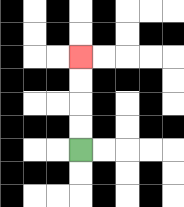{'start': '[3, 6]', 'end': '[3, 2]', 'path_directions': 'U,U,U,U', 'path_coordinates': '[[3, 6], [3, 5], [3, 4], [3, 3], [3, 2]]'}